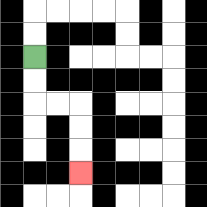{'start': '[1, 2]', 'end': '[3, 7]', 'path_directions': 'D,D,R,R,D,D,D', 'path_coordinates': '[[1, 2], [1, 3], [1, 4], [2, 4], [3, 4], [3, 5], [3, 6], [3, 7]]'}